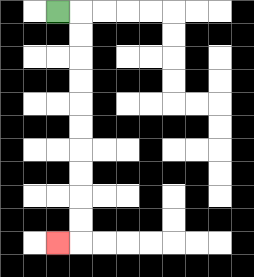{'start': '[2, 0]', 'end': '[2, 10]', 'path_directions': 'R,D,D,D,D,D,D,D,D,D,D,L', 'path_coordinates': '[[2, 0], [3, 0], [3, 1], [3, 2], [3, 3], [3, 4], [3, 5], [3, 6], [3, 7], [3, 8], [3, 9], [3, 10], [2, 10]]'}